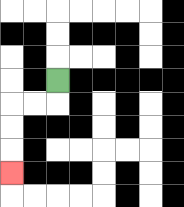{'start': '[2, 3]', 'end': '[0, 7]', 'path_directions': 'D,L,L,D,D,D', 'path_coordinates': '[[2, 3], [2, 4], [1, 4], [0, 4], [0, 5], [0, 6], [0, 7]]'}